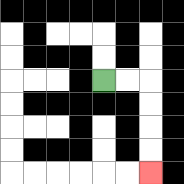{'start': '[4, 3]', 'end': '[6, 7]', 'path_directions': 'R,R,D,D,D,D', 'path_coordinates': '[[4, 3], [5, 3], [6, 3], [6, 4], [6, 5], [6, 6], [6, 7]]'}